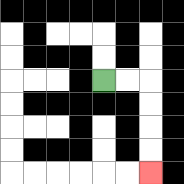{'start': '[4, 3]', 'end': '[6, 7]', 'path_directions': 'R,R,D,D,D,D', 'path_coordinates': '[[4, 3], [5, 3], [6, 3], [6, 4], [6, 5], [6, 6], [6, 7]]'}